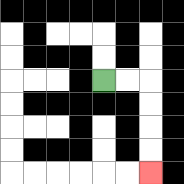{'start': '[4, 3]', 'end': '[6, 7]', 'path_directions': 'R,R,D,D,D,D', 'path_coordinates': '[[4, 3], [5, 3], [6, 3], [6, 4], [6, 5], [6, 6], [6, 7]]'}